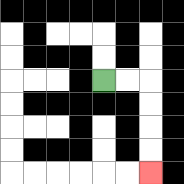{'start': '[4, 3]', 'end': '[6, 7]', 'path_directions': 'R,R,D,D,D,D', 'path_coordinates': '[[4, 3], [5, 3], [6, 3], [6, 4], [6, 5], [6, 6], [6, 7]]'}